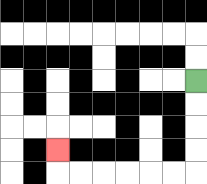{'start': '[8, 3]', 'end': '[2, 6]', 'path_directions': 'D,D,D,D,L,L,L,L,L,L,U', 'path_coordinates': '[[8, 3], [8, 4], [8, 5], [8, 6], [8, 7], [7, 7], [6, 7], [5, 7], [4, 7], [3, 7], [2, 7], [2, 6]]'}